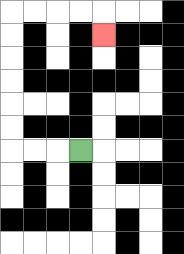{'start': '[3, 6]', 'end': '[4, 1]', 'path_directions': 'L,L,L,U,U,U,U,U,U,R,R,R,R,D', 'path_coordinates': '[[3, 6], [2, 6], [1, 6], [0, 6], [0, 5], [0, 4], [0, 3], [0, 2], [0, 1], [0, 0], [1, 0], [2, 0], [3, 0], [4, 0], [4, 1]]'}